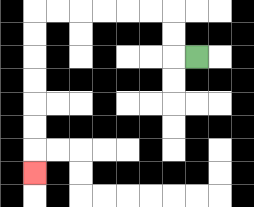{'start': '[8, 2]', 'end': '[1, 7]', 'path_directions': 'L,U,U,L,L,L,L,L,L,D,D,D,D,D,D,D', 'path_coordinates': '[[8, 2], [7, 2], [7, 1], [7, 0], [6, 0], [5, 0], [4, 0], [3, 0], [2, 0], [1, 0], [1, 1], [1, 2], [1, 3], [1, 4], [1, 5], [1, 6], [1, 7]]'}